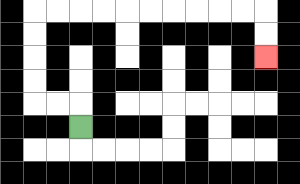{'start': '[3, 5]', 'end': '[11, 2]', 'path_directions': 'U,L,L,U,U,U,U,R,R,R,R,R,R,R,R,R,R,D,D', 'path_coordinates': '[[3, 5], [3, 4], [2, 4], [1, 4], [1, 3], [1, 2], [1, 1], [1, 0], [2, 0], [3, 0], [4, 0], [5, 0], [6, 0], [7, 0], [8, 0], [9, 0], [10, 0], [11, 0], [11, 1], [11, 2]]'}